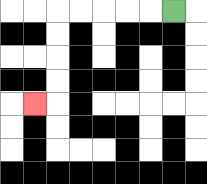{'start': '[7, 0]', 'end': '[1, 4]', 'path_directions': 'L,L,L,L,L,D,D,D,D,L', 'path_coordinates': '[[7, 0], [6, 0], [5, 0], [4, 0], [3, 0], [2, 0], [2, 1], [2, 2], [2, 3], [2, 4], [1, 4]]'}